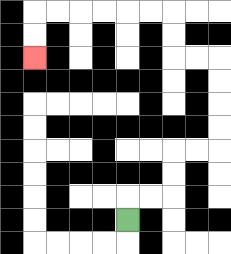{'start': '[5, 9]', 'end': '[1, 2]', 'path_directions': 'U,R,R,U,U,R,R,U,U,U,U,L,L,U,U,L,L,L,L,L,L,D,D', 'path_coordinates': '[[5, 9], [5, 8], [6, 8], [7, 8], [7, 7], [7, 6], [8, 6], [9, 6], [9, 5], [9, 4], [9, 3], [9, 2], [8, 2], [7, 2], [7, 1], [7, 0], [6, 0], [5, 0], [4, 0], [3, 0], [2, 0], [1, 0], [1, 1], [1, 2]]'}